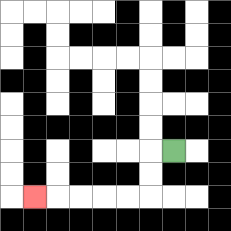{'start': '[7, 6]', 'end': '[1, 8]', 'path_directions': 'L,D,D,L,L,L,L,L', 'path_coordinates': '[[7, 6], [6, 6], [6, 7], [6, 8], [5, 8], [4, 8], [3, 8], [2, 8], [1, 8]]'}